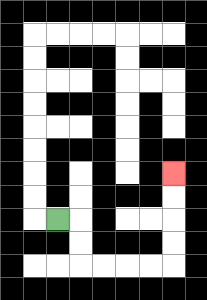{'start': '[2, 9]', 'end': '[7, 7]', 'path_directions': 'R,D,D,R,R,R,R,U,U,U,U', 'path_coordinates': '[[2, 9], [3, 9], [3, 10], [3, 11], [4, 11], [5, 11], [6, 11], [7, 11], [7, 10], [7, 9], [7, 8], [7, 7]]'}